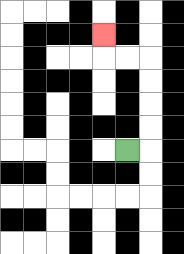{'start': '[5, 6]', 'end': '[4, 1]', 'path_directions': 'R,U,U,U,U,L,L,U', 'path_coordinates': '[[5, 6], [6, 6], [6, 5], [6, 4], [6, 3], [6, 2], [5, 2], [4, 2], [4, 1]]'}